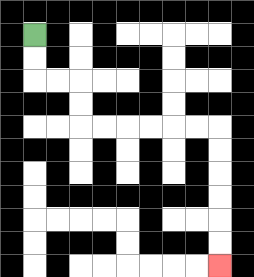{'start': '[1, 1]', 'end': '[9, 11]', 'path_directions': 'D,D,R,R,D,D,R,R,R,R,R,R,D,D,D,D,D,D', 'path_coordinates': '[[1, 1], [1, 2], [1, 3], [2, 3], [3, 3], [3, 4], [3, 5], [4, 5], [5, 5], [6, 5], [7, 5], [8, 5], [9, 5], [9, 6], [9, 7], [9, 8], [9, 9], [9, 10], [9, 11]]'}